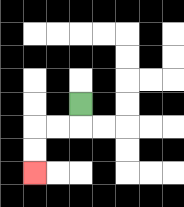{'start': '[3, 4]', 'end': '[1, 7]', 'path_directions': 'D,L,L,D,D', 'path_coordinates': '[[3, 4], [3, 5], [2, 5], [1, 5], [1, 6], [1, 7]]'}